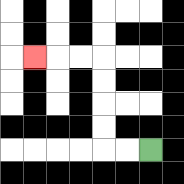{'start': '[6, 6]', 'end': '[1, 2]', 'path_directions': 'L,L,U,U,U,U,L,L,L', 'path_coordinates': '[[6, 6], [5, 6], [4, 6], [4, 5], [4, 4], [4, 3], [4, 2], [3, 2], [2, 2], [1, 2]]'}